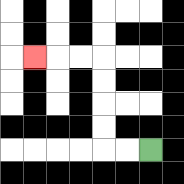{'start': '[6, 6]', 'end': '[1, 2]', 'path_directions': 'L,L,U,U,U,U,L,L,L', 'path_coordinates': '[[6, 6], [5, 6], [4, 6], [4, 5], [4, 4], [4, 3], [4, 2], [3, 2], [2, 2], [1, 2]]'}